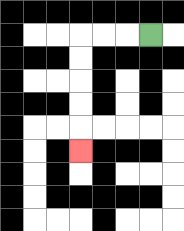{'start': '[6, 1]', 'end': '[3, 6]', 'path_directions': 'L,L,L,D,D,D,D,D', 'path_coordinates': '[[6, 1], [5, 1], [4, 1], [3, 1], [3, 2], [3, 3], [3, 4], [3, 5], [3, 6]]'}